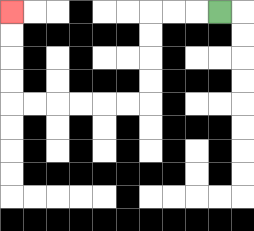{'start': '[9, 0]', 'end': '[0, 0]', 'path_directions': 'L,L,L,D,D,D,D,L,L,L,L,L,L,U,U,U,U', 'path_coordinates': '[[9, 0], [8, 0], [7, 0], [6, 0], [6, 1], [6, 2], [6, 3], [6, 4], [5, 4], [4, 4], [3, 4], [2, 4], [1, 4], [0, 4], [0, 3], [0, 2], [0, 1], [0, 0]]'}